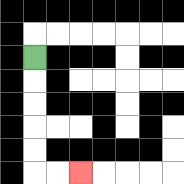{'start': '[1, 2]', 'end': '[3, 7]', 'path_directions': 'D,D,D,D,D,R,R', 'path_coordinates': '[[1, 2], [1, 3], [1, 4], [1, 5], [1, 6], [1, 7], [2, 7], [3, 7]]'}